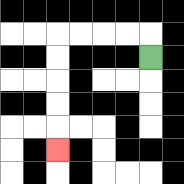{'start': '[6, 2]', 'end': '[2, 6]', 'path_directions': 'U,L,L,L,L,D,D,D,D,D', 'path_coordinates': '[[6, 2], [6, 1], [5, 1], [4, 1], [3, 1], [2, 1], [2, 2], [2, 3], [2, 4], [2, 5], [2, 6]]'}